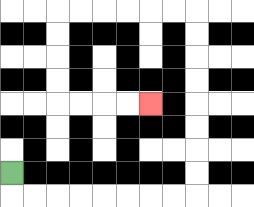{'start': '[0, 7]', 'end': '[6, 4]', 'path_directions': 'D,R,R,R,R,R,R,R,R,U,U,U,U,U,U,U,U,L,L,L,L,L,L,D,D,D,D,R,R,R,R', 'path_coordinates': '[[0, 7], [0, 8], [1, 8], [2, 8], [3, 8], [4, 8], [5, 8], [6, 8], [7, 8], [8, 8], [8, 7], [8, 6], [8, 5], [8, 4], [8, 3], [8, 2], [8, 1], [8, 0], [7, 0], [6, 0], [5, 0], [4, 0], [3, 0], [2, 0], [2, 1], [2, 2], [2, 3], [2, 4], [3, 4], [4, 4], [5, 4], [6, 4]]'}